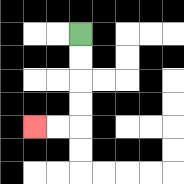{'start': '[3, 1]', 'end': '[1, 5]', 'path_directions': 'D,D,D,D,L,L', 'path_coordinates': '[[3, 1], [3, 2], [3, 3], [3, 4], [3, 5], [2, 5], [1, 5]]'}